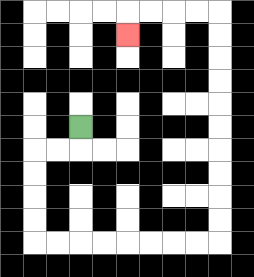{'start': '[3, 5]', 'end': '[5, 1]', 'path_directions': 'D,L,L,D,D,D,D,R,R,R,R,R,R,R,R,U,U,U,U,U,U,U,U,U,U,L,L,L,L,D', 'path_coordinates': '[[3, 5], [3, 6], [2, 6], [1, 6], [1, 7], [1, 8], [1, 9], [1, 10], [2, 10], [3, 10], [4, 10], [5, 10], [6, 10], [7, 10], [8, 10], [9, 10], [9, 9], [9, 8], [9, 7], [9, 6], [9, 5], [9, 4], [9, 3], [9, 2], [9, 1], [9, 0], [8, 0], [7, 0], [6, 0], [5, 0], [5, 1]]'}